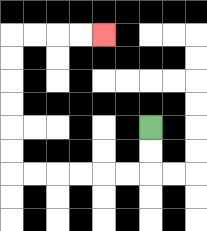{'start': '[6, 5]', 'end': '[4, 1]', 'path_directions': 'D,D,L,L,L,L,L,L,U,U,U,U,U,U,R,R,R,R', 'path_coordinates': '[[6, 5], [6, 6], [6, 7], [5, 7], [4, 7], [3, 7], [2, 7], [1, 7], [0, 7], [0, 6], [0, 5], [0, 4], [0, 3], [0, 2], [0, 1], [1, 1], [2, 1], [3, 1], [4, 1]]'}